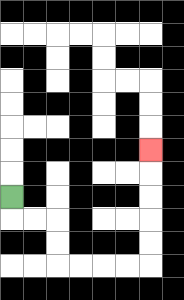{'start': '[0, 8]', 'end': '[6, 6]', 'path_directions': 'D,R,R,D,D,R,R,R,R,U,U,U,U,U', 'path_coordinates': '[[0, 8], [0, 9], [1, 9], [2, 9], [2, 10], [2, 11], [3, 11], [4, 11], [5, 11], [6, 11], [6, 10], [6, 9], [6, 8], [6, 7], [6, 6]]'}